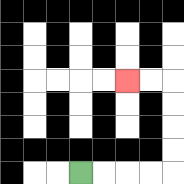{'start': '[3, 7]', 'end': '[5, 3]', 'path_directions': 'R,R,R,R,U,U,U,U,L,L', 'path_coordinates': '[[3, 7], [4, 7], [5, 7], [6, 7], [7, 7], [7, 6], [7, 5], [7, 4], [7, 3], [6, 3], [5, 3]]'}